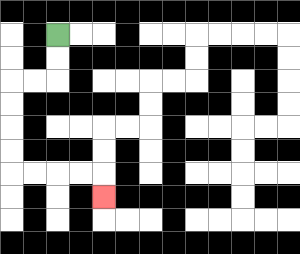{'start': '[2, 1]', 'end': '[4, 8]', 'path_directions': 'D,D,L,L,D,D,D,D,R,R,R,R,D', 'path_coordinates': '[[2, 1], [2, 2], [2, 3], [1, 3], [0, 3], [0, 4], [0, 5], [0, 6], [0, 7], [1, 7], [2, 7], [3, 7], [4, 7], [4, 8]]'}